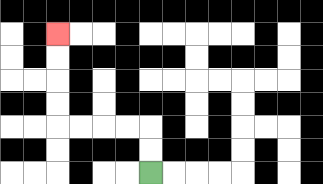{'start': '[6, 7]', 'end': '[2, 1]', 'path_directions': 'U,U,L,L,L,L,U,U,U,U', 'path_coordinates': '[[6, 7], [6, 6], [6, 5], [5, 5], [4, 5], [3, 5], [2, 5], [2, 4], [2, 3], [2, 2], [2, 1]]'}